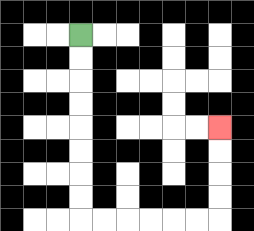{'start': '[3, 1]', 'end': '[9, 5]', 'path_directions': 'D,D,D,D,D,D,D,D,R,R,R,R,R,R,U,U,U,U', 'path_coordinates': '[[3, 1], [3, 2], [3, 3], [3, 4], [3, 5], [3, 6], [3, 7], [3, 8], [3, 9], [4, 9], [5, 9], [6, 9], [7, 9], [8, 9], [9, 9], [9, 8], [9, 7], [9, 6], [9, 5]]'}